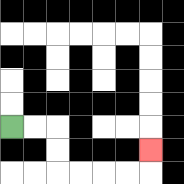{'start': '[0, 5]', 'end': '[6, 6]', 'path_directions': 'R,R,D,D,R,R,R,R,U', 'path_coordinates': '[[0, 5], [1, 5], [2, 5], [2, 6], [2, 7], [3, 7], [4, 7], [5, 7], [6, 7], [6, 6]]'}